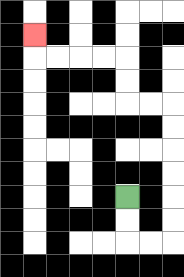{'start': '[5, 8]', 'end': '[1, 1]', 'path_directions': 'D,D,R,R,U,U,U,U,U,U,L,L,U,U,L,L,L,L,U', 'path_coordinates': '[[5, 8], [5, 9], [5, 10], [6, 10], [7, 10], [7, 9], [7, 8], [7, 7], [7, 6], [7, 5], [7, 4], [6, 4], [5, 4], [5, 3], [5, 2], [4, 2], [3, 2], [2, 2], [1, 2], [1, 1]]'}